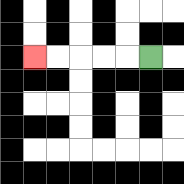{'start': '[6, 2]', 'end': '[1, 2]', 'path_directions': 'L,L,L,L,L', 'path_coordinates': '[[6, 2], [5, 2], [4, 2], [3, 2], [2, 2], [1, 2]]'}